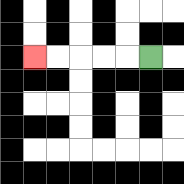{'start': '[6, 2]', 'end': '[1, 2]', 'path_directions': 'L,L,L,L,L', 'path_coordinates': '[[6, 2], [5, 2], [4, 2], [3, 2], [2, 2], [1, 2]]'}